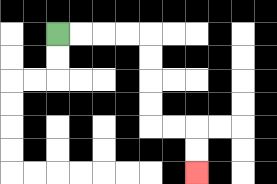{'start': '[2, 1]', 'end': '[8, 7]', 'path_directions': 'R,R,R,R,D,D,D,D,R,R,D,D', 'path_coordinates': '[[2, 1], [3, 1], [4, 1], [5, 1], [6, 1], [6, 2], [6, 3], [6, 4], [6, 5], [7, 5], [8, 5], [8, 6], [8, 7]]'}